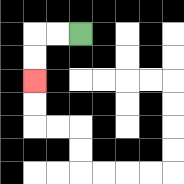{'start': '[3, 1]', 'end': '[1, 3]', 'path_directions': 'L,L,D,D', 'path_coordinates': '[[3, 1], [2, 1], [1, 1], [1, 2], [1, 3]]'}